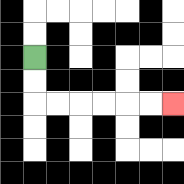{'start': '[1, 2]', 'end': '[7, 4]', 'path_directions': 'D,D,R,R,R,R,R,R', 'path_coordinates': '[[1, 2], [1, 3], [1, 4], [2, 4], [3, 4], [4, 4], [5, 4], [6, 4], [7, 4]]'}